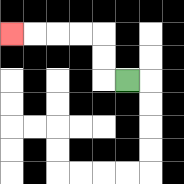{'start': '[5, 3]', 'end': '[0, 1]', 'path_directions': 'L,U,U,L,L,L,L', 'path_coordinates': '[[5, 3], [4, 3], [4, 2], [4, 1], [3, 1], [2, 1], [1, 1], [0, 1]]'}